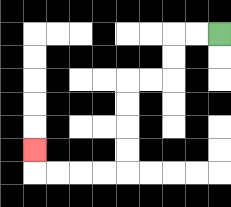{'start': '[9, 1]', 'end': '[1, 6]', 'path_directions': 'L,L,D,D,L,L,D,D,D,D,L,L,L,L,U', 'path_coordinates': '[[9, 1], [8, 1], [7, 1], [7, 2], [7, 3], [6, 3], [5, 3], [5, 4], [5, 5], [5, 6], [5, 7], [4, 7], [3, 7], [2, 7], [1, 7], [1, 6]]'}